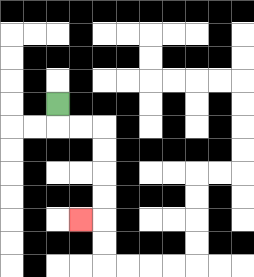{'start': '[2, 4]', 'end': '[3, 9]', 'path_directions': 'D,R,R,D,D,D,D,L', 'path_coordinates': '[[2, 4], [2, 5], [3, 5], [4, 5], [4, 6], [4, 7], [4, 8], [4, 9], [3, 9]]'}